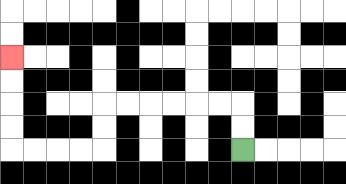{'start': '[10, 6]', 'end': '[0, 2]', 'path_directions': 'U,U,L,L,L,L,L,L,D,D,L,L,L,L,U,U,U,U', 'path_coordinates': '[[10, 6], [10, 5], [10, 4], [9, 4], [8, 4], [7, 4], [6, 4], [5, 4], [4, 4], [4, 5], [4, 6], [3, 6], [2, 6], [1, 6], [0, 6], [0, 5], [0, 4], [0, 3], [0, 2]]'}